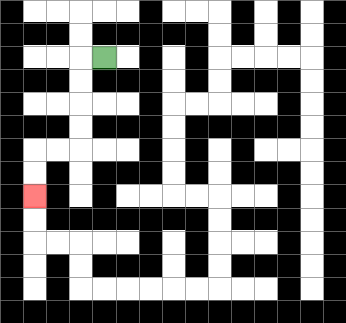{'start': '[4, 2]', 'end': '[1, 8]', 'path_directions': 'L,D,D,D,D,L,L,D,D', 'path_coordinates': '[[4, 2], [3, 2], [3, 3], [3, 4], [3, 5], [3, 6], [2, 6], [1, 6], [1, 7], [1, 8]]'}